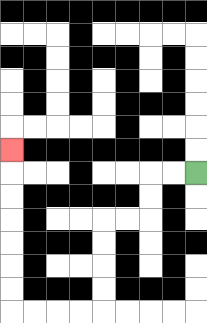{'start': '[8, 7]', 'end': '[0, 6]', 'path_directions': 'L,L,D,D,L,L,D,D,D,D,L,L,L,L,U,U,U,U,U,U,U', 'path_coordinates': '[[8, 7], [7, 7], [6, 7], [6, 8], [6, 9], [5, 9], [4, 9], [4, 10], [4, 11], [4, 12], [4, 13], [3, 13], [2, 13], [1, 13], [0, 13], [0, 12], [0, 11], [0, 10], [0, 9], [0, 8], [0, 7], [0, 6]]'}